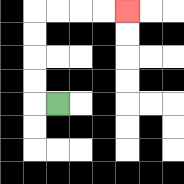{'start': '[2, 4]', 'end': '[5, 0]', 'path_directions': 'L,U,U,U,U,R,R,R,R', 'path_coordinates': '[[2, 4], [1, 4], [1, 3], [1, 2], [1, 1], [1, 0], [2, 0], [3, 0], [4, 0], [5, 0]]'}